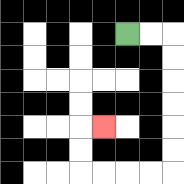{'start': '[5, 1]', 'end': '[4, 5]', 'path_directions': 'R,R,D,D,D,D,D,D,L,L,L,L,U,U,R', 'path_coordinates': '[[5, 1], [6, 1], [7, 1], [7, 2], [7, 3], [7, 4], [7, 5], [7, 6], [7, 7], [6, 7], [5, 7], [4, 7], [3, 7], [3, 6], [3, 5], [4, 5]]'}